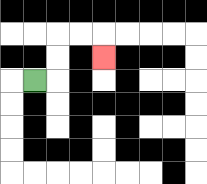{'start': '[1, 3]', 'end': '[4, 2]', 'path_directions': 'R,U,U,R,R,D', 'path_coordinates': '[[1, 3], [2, 3], [2, 2], [2, 1], [3, 1], [4, 1], [4, 2]]'}